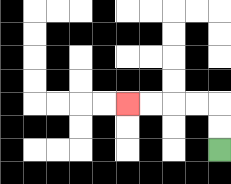{'start': '[9, 6]', 'end': '[5, 4]', 'path_directions': 'U,U,L,L,L,L', 'path_coordinates': '[[9, 6], [9, 5], [9, 4], [8, 4], [7, 4], [6, 4], [5, 4]]'}